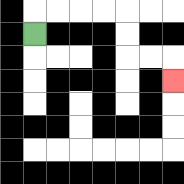{'start': '[1, 1]', 'end': '[7, 3]', 'path_directions': 'U,R,R,R,R,D,D,R,R,D', 'path_coordinates': '[[1, 1], [1, 0], [2, 0], [3, 0], [4, 0], [5, 0], [5, 1], [5, 2], [6, 2], [7, 2], [7, 3]]'}